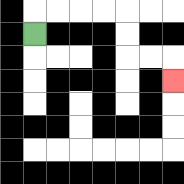{'start': '[1, 1]', 'end': '[7, 3]', 'path_directions': 'U,R,R,R,R,D,D,R,R,D', 'path_coordinates': '[[1, 1], [1, 0], [2, 0], [3, 0], [4, 0], [5, 0], [5, 1], [5, 2], [6, 2], [7, 2], [7, 3]]'}